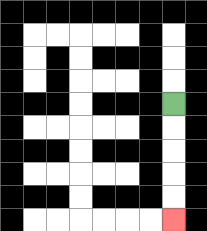{'start': '[7, 4]', 'end': '[7, 9]', 'path_directions': 'D,D,D,D,D', 'path_coordinates': '[[7, 4], [7, 5], [7, 6], [7, 7], [7, 8], [7, 9]]'}